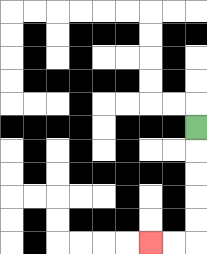{'start': '[8, 5]', 'end': '[6, 10]', 'path_directions': 'D,D,D,D,D,L,L', 'path_coordinates': '[[8, 5], [8, 6], [8, 7], [8, 8], [8, 9], [8, 10], [7, 10], [6, 10]]'}